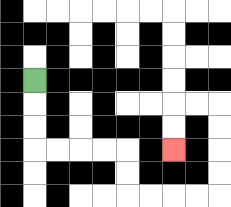{'start': '[1, 3]', 'end': '[7, 6]', 'path_directions': 'D,D,D,R,R,R,R,D,D,R,R,R,R,U,U,U,U,L,L,D,D', 'path_coordinates': '[[1, 3], [1, 4], [1, 5], [1, 6], [2, 6], [3, 6], [4, 6], [5, 6], [5, 7], [5, 8], [6, 8], [7, 8], [8, 8], [9, 8], [9, 7], [9, 6], [9, 5], [9, 4], [8, 4], [7, 4], [7, 5], [7, 6]]'}